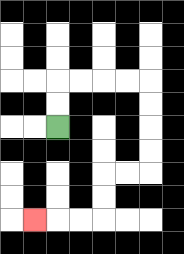{'start': '[2, 5]', 'end': '[1, 9]', 'path_directions': 'U,U,R,R,R,R,D,D,D,D,L,L,D,D,L,L,L', 'path_coordinates': '[[2, 5], [2, 4], [2, 3], [3, 3], [4, 3], [5, 3], [6, 3], [6, 4], [6, 5], [6, 6], [6, 7], [5, 7], [4, 7], [4, 8], [4, 9], [3, 9], [2, 9], [1, 9]]'}